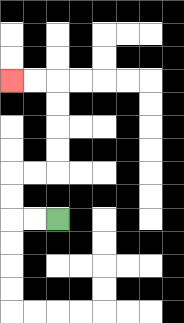{'start': '[2, 9]', 'end': '[0, 3]', 'path_directions': 'L,L,U,U,R,R,U,U,U,U,L,L', 'path_coordinates': '[[2, 9], [1, 9], [0, 9], [0, 8], [0, 7], [1, 7], [2, 7], [2, 6], [2, 5], [2, 4], [2, 3], [1, 3], [0, 3]]'}